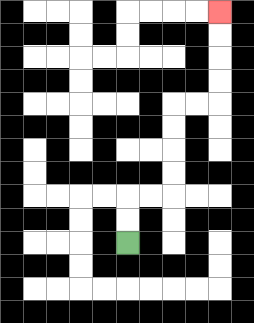{'start': '[5, 10]', 'end': '[9, 0]', 'path_directions': 'U,U,R,R,U,U,U,U,R,R,U,U,U,U', 'path_coordinates': '[[5, 10], [5, 9], [5, 8], [6, 8], [7, 8], [7, 7], [7, 6], [7, 5], [7, 4], [8, 4], [9, 4], [9, 3], [9, 2], [9, 1], [9, 0]]'}